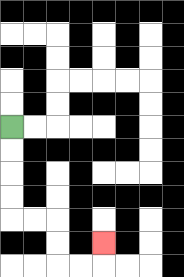{'start': '[0, 5]', 'end': '[4, 10]', 'path_directions': 'D,D,D,D,R,R,D,D,R,R,U', 'path_coordinates': '[[0, 5], [0, 6], [0, 7], [0, 8], [0, 9], [1, 9], [2, 9], [2, 10], [2, 11], [3, 11], [4, 11], [4, 10]]'}